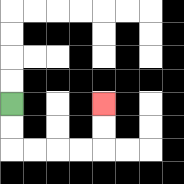{'start': '[0, 4]', 'end': '[4, 4]', 'path_directions': 'D,D,R,R,R,R,U,U', 'path_coordinates': '[[0, 4], [0, 5], [0, 6], [1, 6], [2, 6], [3, 6], [4, 6], [4, 5], [4, 4]]'}